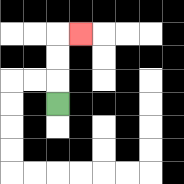{'start': '[2, 4]', 'end': '[3, 1]', 'path_directions': 'U,U,U,R', 'path_coordinates': '[[2, 4], [2, 3], [2, 2], [2, 1], [3, 1]]'}